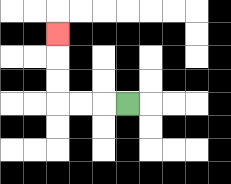{'start': '[5, 4]', 'end': '[2, 1]', 'path_directions': 'L,L,L,U,U,U', 'path_coordinates': '[[5, 4], [4, 4], [3, 4], [2, 4], [2, 3], [2, 2], [2, 1]]'}